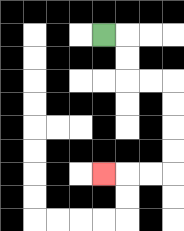{'start': '[4, 1]', 'end': '[4, 7]', 'path_directions': 'R,D,D,R,R,D,D,D,D,L,L,L', 'path_coordinates': '[[4, 1], [5, 1], [5, 2], [5, 3], [6, 3], [7, 3], [7, 4], [7, 5], [7, 6], [7, 7], [6, 7], [5, 7], [4, 7]]'}